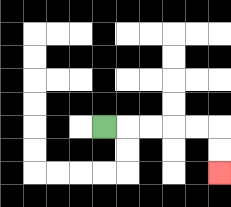{'start': '[4, 5]', 'end': '[9, 7]', 'path_directions': 'R,R,R,R,R,D,D', 'path_coordinates': '[[4, 5], [5, 5], [6, 5], [7, 5], [8, 5], [9, 5], [9, 6], [9, 7]]'}